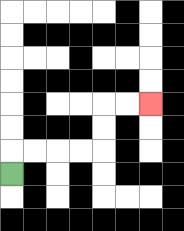{'start': '[0, 7]', 'end': '[6, 4]', 'path_directions': 'U,R,R,R,R,U,U,R,R', 'path_coordinates': '[[0, 7], [0, 6], [1, 6], [2, 6], [3, 6], [4, 6], [4, 5], [4, 4], [5, 4], [6, 4]]'}